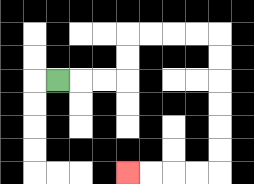{'start': '[2, 3]', 'end': '[5, 7]', 'path_directions': 'R,R,R,U,U,R,R,R,R,D,D,D,D,D,D,L,L,L,L', 'path_coordinates': '[[2, 3], [3, 3], [4, 3], [5, 3], [5, 2], [5, 1], [6, 1], [7, 1], [8, 1], [9, 1], [9, 2], [9, 3], [9, 4], [9, 5], [9, 6], [9, 7], [8, 7], [7, 7], [6, 7], [5, 7]]'}